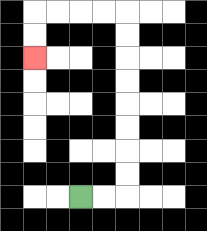{'start': '[3, 8]', 'end': '[1, 2]', 'path_directions': 'R,R,U,U,U,U,U,U,U,U,L,L,L,L,D,D', 'path_coordinates': '[[3, 8], [4, 8], [5, 8], [5, 7], [5, 6], [5, 5], [5, 4], [5, 3], [5, 2], [5, 1], [5, 0], [4, 0], [3, 0], [2, 0], [1, 0], [1, 1], [1, 2]]'}